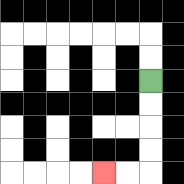{'start': '[6, 3]', 'end': '[4, 7]', 'path_directions': 'D,D,D,D,L,L', 'path_coordinates': '[[6, 3], [6, 4], [6, 5], [6, 6], [6, 7], [5, 7], [4, 7]]'}